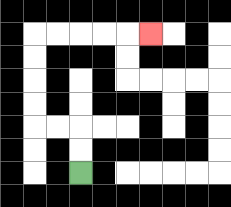{'start': '[3, 7]', 'end': '[6, 1]', 'path_directions': 'U,U,L,L,U,U,U,U,R,R,R,R,R', 'path_coordinates': '[[3, 7], [3, 6], [3, 5], [2, 5], [1, 5], [1, 4], [1, 3], [1, 2], [1, 1], [2, 1], [3, 1], [4, 1], [5, 1], [6, 1]]'}